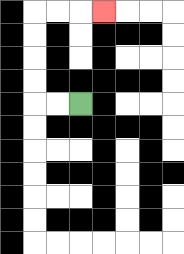{'start': '[3, 4]', 'end': '[4, 0]', 'path_directions': 'L,L,U,U,U,U,R,R,R', 'path_coordinates': '[[3, 4], [2, 4], [1, 4], [1, 3], [1, 2], [1, 1], [1, 0], [2, 0], [3, 0], [4, 0]]'}